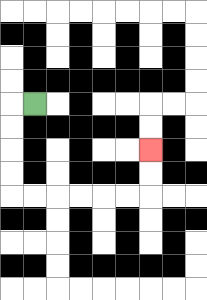{'start': '[1, 4]', 'end': '[6, 6]', 'path_directions': 'L,D,D,D,D,R,R,R,R,R,R,U,U', 'path_coordinates': '[[1, 4], [0, 4], [0, 5], [0, 6], [0, 7], [0, 8], [1, 8], [2, 8], [3, 8], [4, 8], [5, 8], [6, 8], [6, 7], [6, 6]]'}